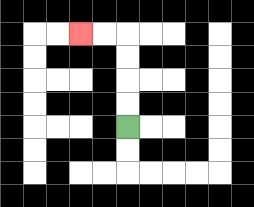{'start': '[5, 5]', 'end': '[3, 1]', 'path_directions': 'U,U,U,U,L,L', 'path_coordinates': '[[5, 5], [5, 4], [5, 3], [5, 2], [5, 1], [4, 1], [3, 1]]'}